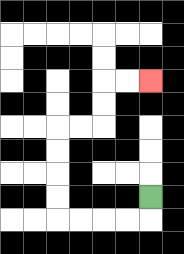{'start': '[6, 8]', 'end': '[6, 3]', 'path_directions': 'D,L,L,L,L,U,U,U,U,R,R,U,U,R,R', 'path_coordinates': '[[6, 8], [6, 9], [5, 9], [4, 9], [3, 9], [2, 9], [2, 8], [2, 7], [2, 6], [2, 5], [3, 5], [4, 5], [4, 4], [4, 3], [5, 3], [6, 3]]'}